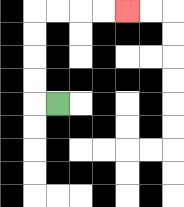{'start': '[2, 4]', 'end': '[5, 0]', 'path_directions': 'L,U,U,U,U,R,R,R,R', 'path_coordinates': '[[2, 4], [1, 4], [1, 3], [1, 2], [1, 1], [1, 0], [2, 0], [3, 0], [4, 0], [5, 0]]'}